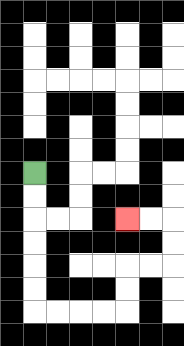{'start': '[1, 7]', 'end': '[5, 9]', 'path_directions': 'D,D,D,D,D,D,R,R,R,R,U,U,R,R,U,U,L,L', 'path_coordinates': '[[1, 7], [1, 8], [1, 9], [1, 10], [1, 11], [1, 12], [1, 13], [2, 13], [3, 13], [4, 13], [5, 13], [5, 12], [5, 11], [6, 11], [7, 11], [7, 10], [7, 9], [6, 9], [5, 9]]'}